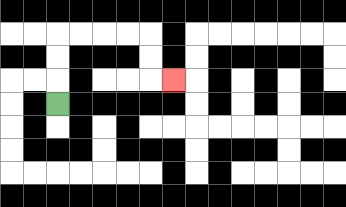{'start': '[2, 4]', 'end': '[7, 3]', 'path_directions': 'U,U,U,R,R,R,R,D,D,R', 'path_coordinates': '[[2, 4], [2, 3], [2, 2], [2, 1], [3, 1], [4, 1], [5, 1], [6, 1], [6, 2], [6, 3], [7, 3]]'}